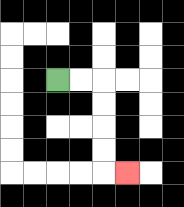{'start': '[2, 3]', 'end': '[5, 7]', 'path_directions': 'R,R,D,D,D,D,R', 'path_coordinates': '[[2, 3], [3, 3], [4, 3], [4, 4], [4, 5], [4, 6], [4, 7], [5, 7]]'}